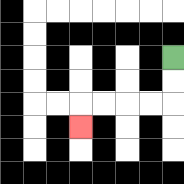{'start': '[7, 2]', 'end': '[3, 5]', 'path_directions': 'D,D,L,L,L,L,D', 'path_coordinates': '[[7, 2], [7, 3], [7, 4], [6, 4], [5, 4], [4, 4], [3, 4], [3, 5]]'}